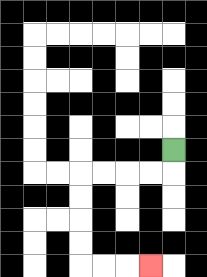{'start': '[7, 6]', 'end': '[6, 11]', 'path_directions': 'D,L,L,L,L,D,D,D,D,R,R,R', 'path_coordinates': '[[7, 6], [7, 7], [6, 7], [5, 7], [4, 7], [3, 7], [3, 8], [3, 9], [3, 10], [3, 11], [4, 11], [5, 11], [6, 11]]'}